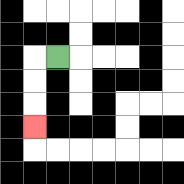{'start': '[2, 2]', 'end': '[1, 5]', 'path_directions': 'L,D,D,D', 'path_coordinates': '[[2, 2], [1, 2], [1, 3], [1, 4], [1, 5]]'}